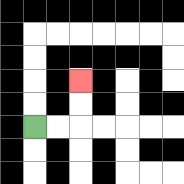{'start': '[1, 5]', 'end': '[3, 3]', 'path_directions': 'R,R,U,U', 'path_coordinates': '[[1, 5], [2, 5], [3, 5], [3, 4], [3, 3]]'}